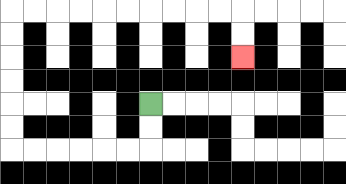{'start': '[6, 4]', 'end': '[10, 2]', 'path_directions': 'D,D,L,L,L,L,L,L,U,U,U,U,U,U,R,R,R,R,R,R,R,R,R,R,D,D', 'path_coordinates': '[[6, 4], [6, 5], [6, 6], [5, 6], [4, 6], [3, 6], [2, 6], [1, 6], [0, 6], [0, 5], [0, 4], [0, 3], [0, 2], [0, 1], [0, 0], [1, 0], [2, 0], [3, 0], [4, 0], [5, 0], [6, 0], [7, 0], [8, 0], [9, 0], [10, 0], [10, 1], [10, 2]]'}